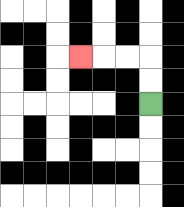{'start': '[6, 4]', 'end': '[3, 2]', 'path_directions': 'U,U,L,L,L', 'path_coordinates': '[[6, 4], [6, 3], [6, 2], [5, 2], [4, 2], [3, 2]]'}